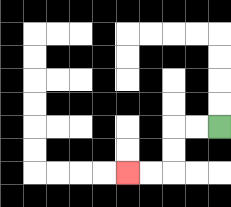{'start': '[9, 5]', 'end': '[5, 7]', 'path_directions': 'L,L,D,D,L,L', 'path_coordinates': '[[9, 5], [8, 5], [7, 5], [7, 6], [7, 7], [6, 7], [5, 7]]'}